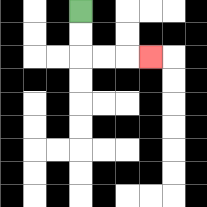{'start': '[3, 0]', 'end': '[6, 2]', 'path_directions': 'D,D,R,R,R', 'path_coordinates': '[[3, 0], [3, 1], [3, 2], [4, 2], [5, 2], [6, 2]]'}